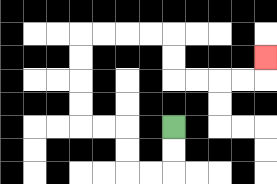{'start': '[7, 5]', 'end': '[11, 2]', 'path_directions': 'D,D,L,L,U,U,L,L,U,U,U,U,R,R,R,R,D,D,R,R,R,R,U', 'path_coordinates': '[[7, 5], [7, 6], [7, 7], [6, 7], [5, 7], [5, 6], [5, 5], [4, 5], [3, 5], [3, 4], [3, 3], [3, 2], [3, 1], [4, 1], [5, 1], [6, 1], [7, 1], [7, 2], [7, 3], [8, 3], [9, 3], [10, 3], [11, 3], [11, 2]]'}